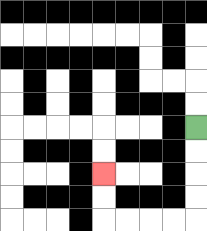{'start': '[8, 5]', 'end': '[4, 7]', 'path_directions': 'D,D,D,D,L,L,L,L,U,U', 'path_coordinates': '[[8, 5], [8, 6], [8, 7], [8, 8], [8, 9], [7, 9], [6, 9], [5, 9], [4, 9], [4, 8], [4, 7]]'}